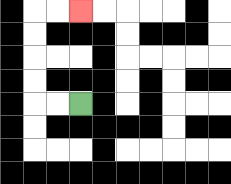{'start': '[3, 4]', 'end': '[3, 0]', 'path_directions': 'L,L,U,U,U,U,R,R', 'path_coordinates': '[[3, 4], [2, 4], [1, 4], [1, 3], [1, 2], [1, 1], [1, 0], [2, 0], [3, 0]]'}